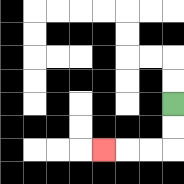{'start': '[7, 4]', 'end': '[4, 6]', 'path_directions': 'D,D,L,L,L', 'path_coordinates': '[[7, 4], [7, 5], [7, 6], [6, 6], [5, 6], [4, 6]]'}